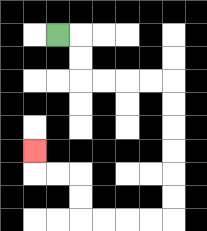{'start': '[2, 1]', 'end': '[1, 6]', 'path_directions': 'R,D,D,R,R,R,R,D,D,D,D,D,D,L,L,L,L,U,U,L,L,U', 'path_coordinates': '[[2, 1], [3, 1], [3, 2], [3, 3], [4, 3], [5, 3], [6, 3], [7, 3], [7, 4], [7, 5], [7, 6], [7, 7], [7, 8], [7, 9], [6, 9], [5, 9], [4, 9], [3, 9], [3, 8], [3, 7], [2, 7], [1, 7], [1, 6]]'}